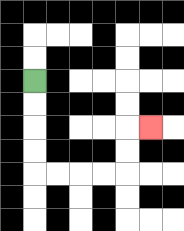{'start': '[1, 3]', 'end': '[6, 5]', 'path_directions': 'D,D,D,D,R,R,R,R,U,U,R', 'path_coordinates': '[[1, 3], [1, 4], [1, 5], [1, 6], [1, 7], [2, 7], [3, 7], [4, 7], [5, 7], [5, 6], [5, 5], [6, 5]]'}